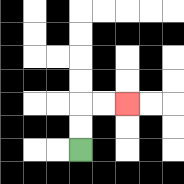{'start': '[3, 6]', 'end': '[5, 4]', 'path_directions': 'U,U,R,R', 'path_coordinates': '[[3, 6], [3, 5], [3, 4], [4, 4], [5, 4]]'}